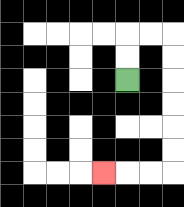{'start': '[5, 3]', 'end': '[4, 7]', 'path_directions': 'U,U,R,R,D,D,D,D,D,D,L,L,L', 'path_coordinates': '[[5, 3], [5, 2], [5, 1], [6, 1], [7, 1], [7, 2], [7, 3], [7, 4], [7, 5], [7, 6], [7, 7], [6, 7], [5, 7], [4, 7]]'}